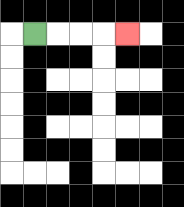{'start': '[1, 1]', 'end': '[5, 1]', 'path_directions': 'R,R,R,R', 'path_coordinates': '[[1, 1], [2, 1], [3, 1], [4, 1], [5, 1]]'}